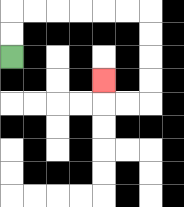{'start': '[0, 2]', 'end': '[4, 3]', 'path_directions': 'U,U,R,R,R,R,R,R,D,D,D,D,L,L,U', 'path_coordinates': '[[0, 2], [0, 1], [0, 0], [1, 0], [2, 0], [3, 0], [4, 0], [5, 0], [6, 0], [6, 1], [6, 2], [6, 3], [6, 4], [5, 4], [4, 4], [4, 3]]'}